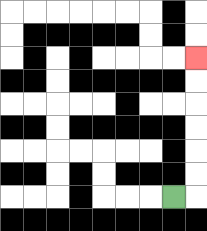{'start': '[7, 8]', 'end': '[8, 2]', 'path_directions': 'R,U,U,U,U,U,U', 'path_coordinates': '[[7, 8], [8, 8], [8, 7], [8, 6], [8, 5], [8, 4], [8, 3], [8, 2]]'}